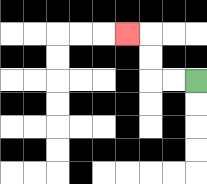{'start': '[8, 3]', 'end': '[5, 1]', 'path_directions': 'L,L,U,U,L', 'path_coordinates': '[[8, 3], [7, 3], [6, 3], [6, 2], [6, 1], [5, 1]]'}